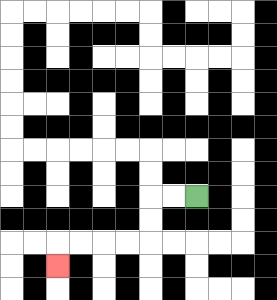{'start': '[8, 8]', 'end': '[2, 11]', 'path_directions': 'L,L,D,D,L,L,L,L,D', 'path_coordinates': '[[8, 8], [7, 8], [6, 8], [6, 9], [6, 10], [5, 10], [4, 10], [3, 10], [2, 10], [2, 11]]'}